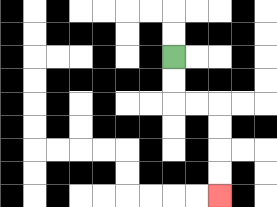{'start': '[7, 2]', 'end': '[9, 8]', 'path_directions': 'D,D,R,R,D,D,D,D', 'path_coordinates': '[[7, 2], [7, 3], [7, 4], [8, 4], [9, 4], [9, 5], [9, 6], [9, 7], [9, 8]]'}